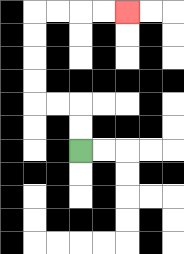{'start': '[3, 6]', 'end': '[5, 0]', 'path_directions': 'U,U,L,L,U,U,U,U,R,R,R,R', 'path_coordinates': '[[3, 6], [3, 5], [3, 4], [2, 4], [1, 4], [1, 3], [1, 2], [1, 1], [1, 0], [2, 0], [3, 0], [4, 0], [5, 0]]'}